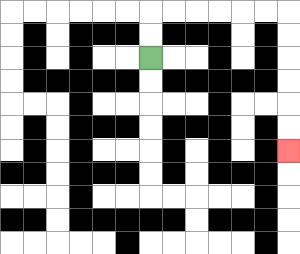{'start': '[6, 2]', 'end': '[12, 6]', 'path_directions': 'U,U,R,R,R,R,R,R,D,D,D,D,D,D', 'path_coordinates': '[[6, 2], [6, 1], [6, 0], [7, 0], [8, 0], [9, 0], [10, 0], [11, 0], [12, 0], [12, 1], [12, 2], [12, 3], [12, 4], [12, 5], [12, 6]]'}